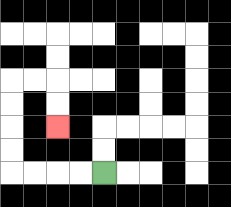{'start': '[4, 7]', 'end': '[2, 5]', 'path_directions': 'L,L,L,L,U,U,U,U,R,R,D,D', 'path_coordinates': '[[4, 7], [3, 7], [2, 7], [1, 7], [0, 7], [0, 6], [0, 5], [0, 4], [0, 3], [1, 3], [2, 3], [2, 4], [2, 5]]'}